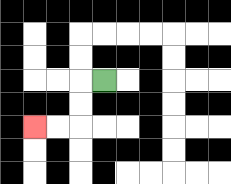{'start': '[4, 3]', 'end': '[1, 5]', 'path_directions': 'L,D,D,L,L', 'path_coordinates': '[[4, 3], [3, 3], [3, 4], [3, 5], [2, 5], [1, 5]]'}